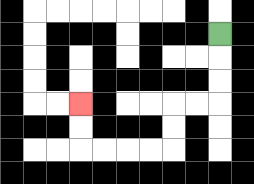{'start': '[9, 1]', 'end': '[3, 4]', 'path_directions': 'D,D,D,L,L,D,D,L,L,L,L,U,U', 'path_coordinates': '[[9, 1], [9, 2], [9, 3], [9, 4], [8, 4], [7, 4], [7, 5], [7, 6], [6, 6], [5, 6], [4, 6], [3, 6], [3, 5], [3, 4]]'}